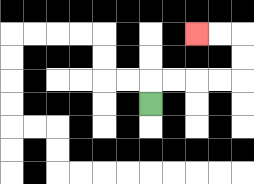{'start': '[6, 4]', 'end': '[8, 1]', 'path_directions': 'U,R,R,R,R,U,U,L,L', 'path_coordinates': '[[6, 4], [6, 3], [7, 3], [8, 3], [9, 3], [10, 3], [10, 2], [10, 1], [9, 1], [8, 1]]'}